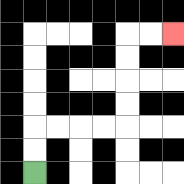{'start': '[1, 7]', 'end': '[7, 1]', 'path_directions': 'U,U,R,R,R,R,U,U,U,U,R,R', 'path_coordinates': '[[1, 7], [1, 6], [1, 5], [2, 5], [3, 5], [4, 5], [5, 5], [5, 4], [5, 3], [5, 2], [5, 1], [6, 1], [7, 1]]'}